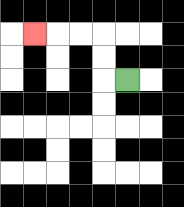{'start': '[5, 3]', 'end': '[1, 1]', 'path_directions': 'L,U,U,L,L,L', 'path_coordinates': '[[5, 3], [4, 3], [4, 2], [4, 1], [3, 1], [2, 1], [1, 1]]'}